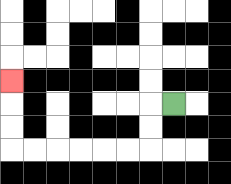{'start': '[7, 4]', 'end': '[0, 3]', 'path_directions': 'L,D,D,L,L,L,L,L,L,U,U,U', 'path_coordinates': '[[7, 4], [6, 4], [6, 5], [6, 6], [5, 6], [4, 6], [3, 6], [2, 6], [1, 6], [0, 6], [0, 5], [0, 4], [0, 3]]'}